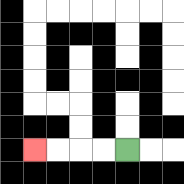{'start': '[5, 6]', 'end': '[1, 6]', 'path_directions': 'L,L,L,L', 'path_coordinates': '[[5, 6], [4, 6], [3, 6], [2, 6], [1, 6]]'}